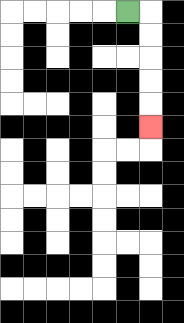{'start': '[5, 0]', 'end': '[6, 5]', 'path_directions': 'R,D,D,D,D,D', 'path_coordinates': '[[5, 0], [6, 0], [6, 1], [6, 2], [6, 3], [6, 4], [6, 5]]'}